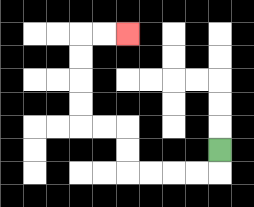{'start': '[9, 6]', 'end': '[5, 1]', 'path_directions': 'D,L,L,L,L,U,U,L,L,U,U,U,U,R,R', 'path_coordinates': '[[9, 6], [9, 7], [8, 7], [7, 7], [6, 7], [5, 7], [5, 6], [5, 5], [4, 5], [3, 5], [3, 4], [3, 3], [3, 2], [3, 1], [4, 1], [5, 1]]'}